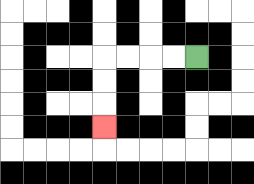{'start': '[8, 2]', 'end': '[4, 5]', 'path_directions': 'L,L,L,L,D,D,D', 'path_coordinates': '[[8, 2], [7, 2], [6, 2], [5, 2], [4, 2], [4, 3], [4, 4], [4, 5]]'}